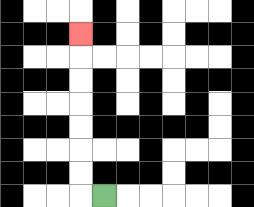{'start': '[4, 8]', 'end': '[3, 1]', 'path_directions': 'L,U,U,U,U,U,U,U', 'path_coordinates': '[[4, 8], [3, 8], [3, 7], [3, 6], [3, 5], [3, 4], [3, 3], [3, 2], [3, 1]]'}